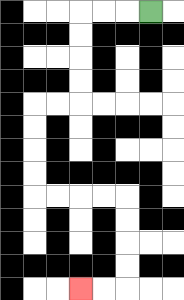{'start': '[6, 0]', 'end': '[3, 12]', 'path_directions': 'L,L,L,D,D,D,D,L,L,D,D,D,D,R,R,R,R,D,D,D,D,L,L', 'path_coordinates': '[[6, 0], [5, 0], [4, 0], [3, 0], [3, 1], [3, 2], [3, 3], [3, 4], [2, 4], [1, 4], [1, 5], [1, 6], [1, 7], [1, 8], [2, 8], [3, 8], [4, 8], [5, 8], [5, 9], [5, 10], [5, 11], [5, 12], [4, 12], [3, 12]]'}